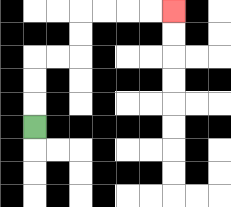{'start': '[1, 5]', 'end': '[7, 0]', 'path_directions': 'U,U,U,R,R,U,U,R,R,R,R', 'path_coordinates': '[[1, 5], [1, 4], [1, 3], [1, 2], [2, 2], [3, 2], [3, 1], [3, 0], [4, 0], [5, 0], [6, 0], [7, 0]]'}